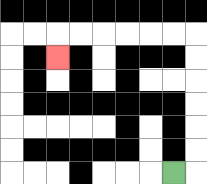{'start': '[7, 7]', 'end': '[2, 2]', 'path_directions': 'R,U,U,U,U,U,U,L,L,L,L,L,L,D', 'path_coordinates': '[[7, 7], [8, 7], [8, 6], [8, 5], [8, 4], [8, 3], [8, 2], [8, 1], [7, 1], [6, 1], [5, 1], [4, 1], [3, 1], [2, 1], [2, 2]]'}